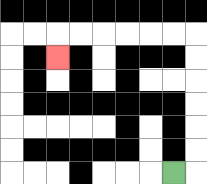{'start': '[7, 7]', 'end': '[2, 2]', 'path_directions': 'R,U,U,U,U,U,U,L,L,L,L,L,L,D', 'path_coordinates': '[[7, 7], [8, 7], [8, 6], [8, 5], [8, 4], [8, 3], [8, 2], [8, 1], [7, 1], [6, 1], [5, 1], [4, 1], [3, 1], [2, 1], [2, 2]]'}